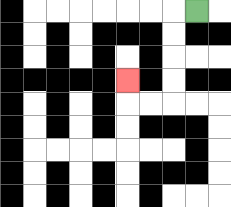{'start': '[8, 0]', 'end': '[5, 3]', 'path_directions': 'L,D,D,D,D,L,L,U', 'path_coordinates': '[[8, 0], [7, 0], [7, 1], [7, 2], [7, 3], [7, 4], [6, 4], [5, 4], [5, 3]]'}